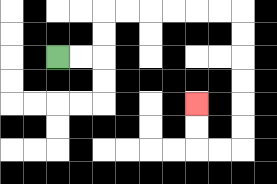{'start': '[2, 2]', 'end': '[8, 4]', 'path_directions': 'R,R,U,U,R,R,R,R,R,R,D,D,D,D,D,D,L,L,U,U', 'path_coordinates': '[[2, 2], [3, 2], [4, 2], [4, 1], [4, 0], [5, 0], [6, 0], [7, 0], [8, 0], [9, 0], [10, 0], [10, 1], [10, 2], [10, 3], [10, 4], [10, 5], [10, 6], [9, 6], [8, 6], [8, 5], [8, 4]]'}